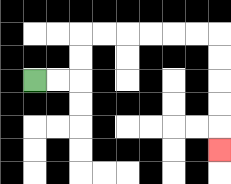{'start': '[1, 3]', 'end': '[9, 6]', 'path_directions': 'R,R,U,U,R,R,R,R,R,R,D,D,D,D,D', 'path_coordinates': '[[1, 3], [2, 3], [3, 3], [3, 2], [3, 1], [4, 1], [5, 1], [6, 1], [7, 1], [8, 1], [9, 1], [9, 2], [9, 3], [9, 4], [9, 5], [9, 6]]'}